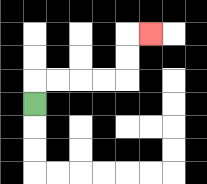{'start': '[1, 4]', 'end': '[6, 1]', 'path_directions': 'U,R,R,R,R,U,U,R', 'path_coordinates': '[[1, 4], [1, 3], [2, 3], [3, 3], [4, 3], [5, 3], [5, 2], [5, 1], [6, 1]]'}